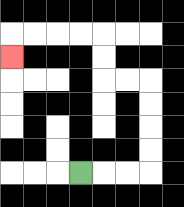{'start': '[3, 7]', 'end': '[0, 2]', 'path_directions': 'R,R,R,U,U,U,U,L,L,U,U,L,L,L,L,D', 'path_coordinates': '[[3, 7], [4, 7], [5, 7], [6, 7], [6, 6], [6, 5], [6, 4], [6, 3], [5, 3], [4, 3], [4, 2], [4, 1], [3, 1], [2, 1], [1, 1], [0, 1], [0, 2]]'}